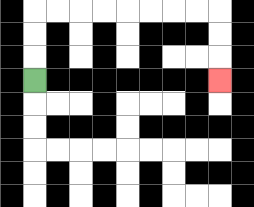{'start': '[1, 3]', 'end': '[9, 3]', 'path_directions': 'U,U,U,R,R,R,R,R,R,R,R,D,D,D', 'path_coordinates': '[[1, 3], [1, 2], [1, 1], [1, 0], [2, 0], [3, 0], [4, 0], [5, 0], [6, 0], [7, 0], [8, 0], [9, 0], [9, 1], [9, 2], [9, 3]]'}